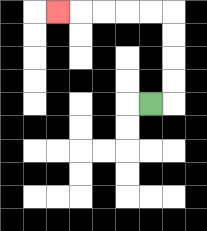{'start': '[6, 4]', 'end': '[2, 0]', 'path_directions': 'R,U,U,U,U,L,L,L,L,L', 'path_coordinates': '[[6, 4], [7, 4], [7, 3], [7, 2], [7, 1], [7, 0], [6, 0], [5, 0], [4, 0], [3, 0], [2, 0]]'}